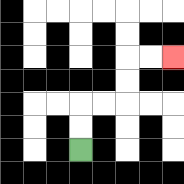{'start': '[3, 6]', 'end': '[7, 2]', 'path_directions': 'U,U,R,R,U,U,R,R', 'path_coordinates': '[[3, 6], [3, 5], [3, 4], [4, 4], [5, 4], [5, 3], [5, 2], [6, 2], [7, 2]]'}